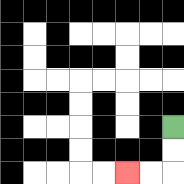{'start': '[7, 5]', 'end': '[5, 7]', 'path_directions': 'D,D,L,L', 'path_coordinates': '[[7, 5], [7, 6], [7, 7], [6, 7], [5, 7]]'}